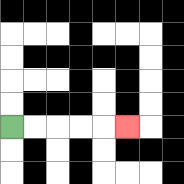{'start': '[0, 5]', 'end': '[5, 5]', 'path_directions': 'R,R,R,R,R', 'path_coordinates': '[[0, 5], [1, 5], [2, 5], [3, 5], [4, 5], [5, 5]]'}